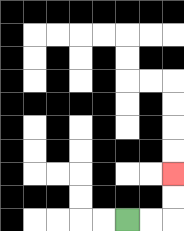{'start': '[5, 9]', 'end': '[7, 7]', 'path_directions': 'R,R,U,U', 'path_coordinates': '[[5, 9], [6, 9], [7, 9], [7, 8], [7, 7]]'}